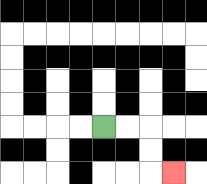{'start': '[4, 5]', 'end': '[7, 7]', 'path_directions': 'R,R,D,D,R', 'path_coordinates': '[[4, 5], [5, 5], [6, 5], [6, 6], [6, 7], [7, 7]]'}